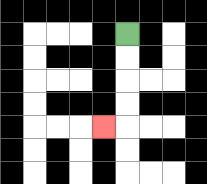{'start': '[5, 1]', 'end': '[4, 5]', 'path_directions': 'D,D,D,D,L', 'path_coordinates': '[[5, 1], [5, 2], [5, 3], [5, 4], [5, 5], [4, 5]]'}